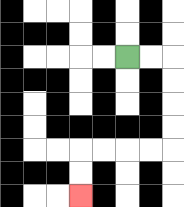{'start': '[5, 2]', 'end': '[3, 8]', 'path_directions': 'R,R,D,D,D,D,L,L,L,L,D,D', 'path_coordinates': '[[5, 2], [6, 2], [7, 2], [7, 3], [7, 4], [7, 5], [7, 6], [6, 6], [5, 6], [4, 6], [3, 6], [3, 7], [3, 8]]'}